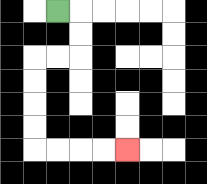{'start': '[2, 0]', 'end': '[5, 6]', 'path_directions': 'R,D,D,L,L,D,D,D,D,R,R,R,R', 'path_coordinates': '[[2, 0], [3, 0], [3, 1], [3, 2], [2, 2], [1, 2], [1, 3], [1, 4], [1, 5], [1, 6], [2, 6], [3, 6], [4, 6], [5, 6]]'}